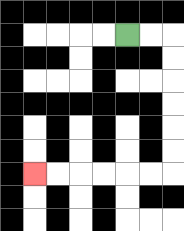{'start': '[5, 1]', 'end': '[1, 7]', 'path_directions': 'R,R,D,D,D,D,D,D,L,L,L,L,L,L', 'path_coordinates': '[[5, 1], [6, 1], [7, 1], [7, 2], [7, 3], [7, 4], [7, 5], [7, 6], [7, 7], [6, 7], [5, 7], [4, 7], [3, 7], [2, 7], [1, 7]]'}